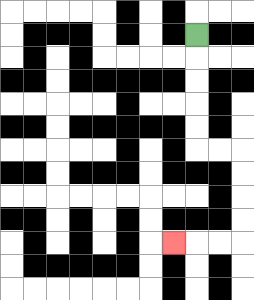{'start': '[8, 1]', 'end': '[7, 10]', 'path_directions': 'D,D,D,D,D,R,R,D,D,D,D,L,L,L', 'path_coordinates': '[[8, 1], [8, 2], [8, 3], [8, 4], [8, 5], [8, 6], [9, 6], [10, 6], [10, 7], [10, 8], [10, 9], [10, 10], [9, 10], [8, 10], [7, 10]]'}